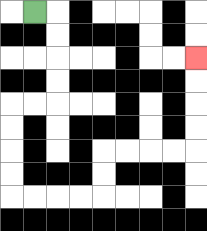{'start': '[1, 0]', 'end': '[8, 2]', 'path_directions': 'R,D,D,D,D,L,L,D,D,D,D,R,R,R,R,U,U,R,R,R,R,U,U,U,U', 'path_coordinates': '[[1, 0], [2, 0], [2, 1], [2, 2], [2, 3], [2, 4], [1, 4], [0, 4], [0, 5], [0, 6], [0, 7], [0, 8], [1, 8], [2, 8], [3, 8], [4, 8], [4, 7], [4, 6], [5, 6], [6, 6], [7, 6], [8, 6], [8, 5], [8, 4], [8, 3], [8, 2]]'}